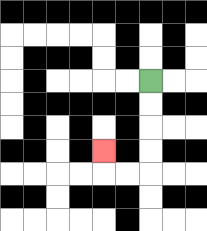{'start': '[6, 3]', 'end': '[4, 6]', 'path_directions': 'D,D,D,D,L,L,U', 'path_coordinates': '[[6, 3], [6, 4], [6, 5], [6, 6], [6, 7], [5, 7], [4, 7], [4, 6]]'}